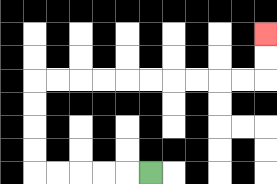{'start': '[6, 7]', 'end': '[11, 1]', 'path_directions': 'L,L,L,L,L,U,U,U,U,R,R,R,R,R,R,R,R,R,R,U,U', 'path_coordinates': '[[6, 7], [5, 7], [4, 7], [3, 7], [2, 7], [1, 7], [1, 6], [1, 5], [1, 4], [1, 3], [2, 3], [3, 3], [4, 3], [5, 3], [6, 3], [7, 3], [8, 3], [9, 3], [10, 3], [11, 3], [11, 2], [11, 1]]'}